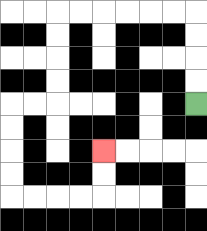{'start': '[8, 4]', 'end': '[4, 6]', 'path_directions': 'U,U,U,U,L,L,L,L,L,L,D,D,D,D,L,L,D,D,D,D,R,R,R,R,U,U', 'path_coordinates': '[[8, 4], [8, 3], [8, 2], [8, 1], [8, 0], [7, 0], [6, 0], [5, 0], [4, 0], [3, 0], [2, 0], [2, 1], [2, 2], [2, 3], [2, 4], [1, 4], [0, 4], [0, 5], [0, 6], [0, 7], [0, 8], [1, 8], [2, 8], [3, 8], [4, 8], [4, 7], [4, 6]]'}